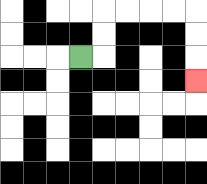{'start': '[3, 2]', 'end': '[8, 3]', 'path_directions': 'R,U,U,R,R,R,R,D,D,D', 'path_coordinates': '[[3, 2], [4, 2], [4, 1], [4, 0], [5, 0], [6, 0], [7, 0], [8, 0], [8, 1], [8, 2], [8, 3]]'}